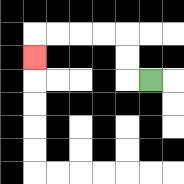{'start': '[6, 3]', 'end': '[1, 2]', 'path_directions': 'L,U,U,L,L,L,L,D', 'path_coordinates': '[[6, 3], [5, 3], [5, 2], [5, 1], [4, 1], [3, 1], [2, 1], [1, 1], [1, 2]]'}